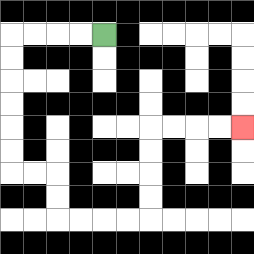{'start': '[4, 1]', 'end': '[10, 5]', 'path_directions': 'L,L,L,L,D,D,D,D,D,D,R,R,D,D,R,R,R,R,U,U,U,U,R,R,R,R', 'path_coordinates': '[[4, 1], [3, 1], [2, 1], [1, 1], [0, 1], [0, 2], [0, 3], [0, 4], [0, 5], [0, 6], [0, 7], [1, 7], [2, 7], [2, 8], [2, 9], [3, 9], [4, 9], [5, 9], [6, 9], [6, 8], [6, 7], [6, 6], [6, 5], [7, 5], [8, 5], [9, 5], [10, 5]]'}